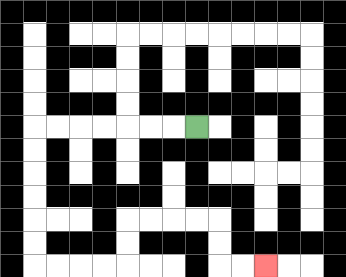{'start': '[8, 5]', 'end': '[11, 11]', 'path_directions': 'L,L,L,L,L,L,L,D,D,D,D,D,D,R,R,R,R,U,U,R,R,R,R,D,D,R,R', 'path_coordinates': '[[8, 5], [7, 5], [6, 5], [5, 5], [4, 5], [3, 5], [2, 5], [1, 5], [1, 6], [1, 7], [1, 8], [1, 9], [1, 10], [1, 11], [2, 11], [3, 11], [4, 11], [5, 11], [5, 10], [5, 9], [6, 9], [7, 9], [8, 9], [9, 9], [9, 10], [9, 11], [10, 11], [11, 11]]'}